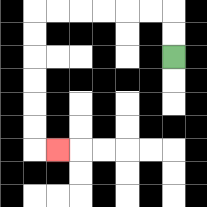{'start': '[7, 2]', 'end': '[2, 6]', 'path_directions': 'U,U,L,L,L,L,L,L,D,D,D,D,D,D,R', 'path_coordinates': '[[7, 2], [7, 1], [7, 0], [6, 0], [5, 0], [4, 0], [3, 0], [2, 0], [1, 0], [1, 1], [1, 2], [1, 3], [1, 4], [1, 5], [1, 6], [2, 6]]'}